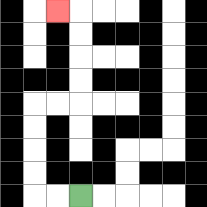{'start': '[3, 8]', 'end': '[2, 0]', 'path_directions': 'L,L,U,U,U,U,R,R,U,U,U,U,L', 'path_coordinates': '[[3, 8], [2, 8], [1, 8], [1, 7], [1, 6], [1, 5], [1, 4], [2, 4], [3, 4], [3, 3], [3, 2], [3, 1], [3, 0], [2, 0]]'}